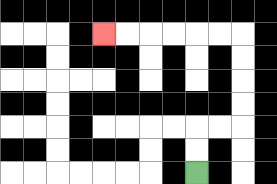{'start': '[8, 7]', 'end': '[4, 1]', 'path_directions': 'U,U,R,R,U,U,U,U,L,L,L,L,L,L', 'path_coordinates': '[[8, 7], [8, 6], [8, 5], [9, 5], [10, 5], [10, 4], [10, 3], [10, 2], [10, 1], [9, 1], [8, 1], [7, 1], [6, 1], [5, 1], [4, 1]]'}